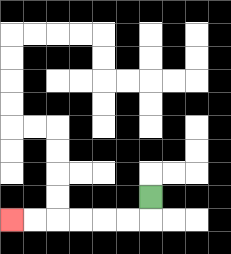{'start': '[6, 8]', 'end': '[0, 9]', 'path_directions': 'D,L,L,L,L,L,L', 'path_coordinates': '[[6, 8], [6, 9], [5, 9], [4, 9], [3, 9], [2, 9], [1, 9], [0, 9]]'}